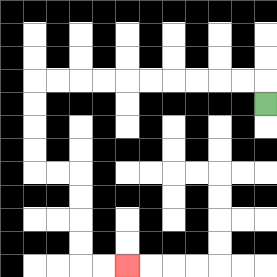{'start': '[11, 4]', 'end': '[5, 11]', 'path_directions': 'U,L,L,L,L,L,L,L,L,L,L,D,D,D,D,R,R,D,D,D,D,R,R', 'path_coordinates': '[[11, 4], [11, 3], [10, 3], [9, 3], [8, 3], [7, 3], [6, 3], [5, 3], [4, 3], [3, 3], [2, 3], [1, 3], [1, 4], [1, 5], [1, 6], [1, 7], [2, 7], [3, 7], [3, 8], [3, 9], [3, 10], [3, 11], [4, 11], [5, 11]]'}